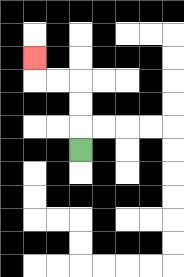{'start': '[3, 6]', 'end': '[1, 2]', 'path_directions': 'U,U,U,L,L,U', 'path_coordinates': '[[3, 6], [3, 5], [3, 4], [3, 3], [2, 3], [1, 3], [1, 2]]'}